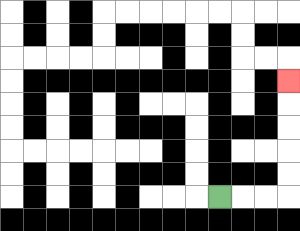{'start': '[9, 8]', 'end': '[12, 3]', 'path_directions': 'R,R,R,U,U,U,U,U', 'path_coordinates': '[[9, 8], [10, 8], [11, 8], [12, 8], [12, 7], [12, 6], [12, 5], [12, 4], [12, 3]]'}